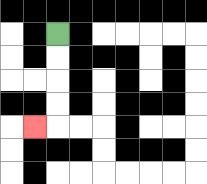{'start': '[2, 1]', 'end': '[1, 5]', 'path_directions': 'D,D,D,D,L', 'path_coordinates': '[[2, 1], [2, 2], [2, 3], [2, 4], [2, 5], [1, 5]]'}